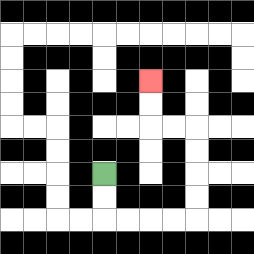{'start': '[4, 7]', 'end': '[6, 3]', 'path_directions': 'D,D,R,R,R,R,U,U,U,U,L,L,U,U', 'path_coordinates': '[[4, 7], [4, 8], [4, 9], [5, 9], [6, 9], [7, 9], [8, 9], [8, 8], [8, 7], [8, 6], [8, 5], [7, 5], [6, 5], [6, 4], [6, 3]]'}